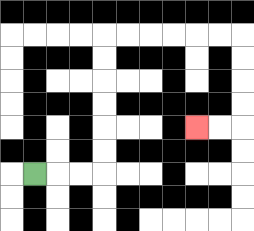{'start': '[1, 7]', 'end': '[8, 5]', 'path_directions': 'R,R,R,U,U,U,U,U,U,R,R,R,R,R,R,D,D,D,D,L,L', 'path_coordinates': '[[1, 7], [2, 7], [3, 7], [4, 7], [4, 6], [4, 5], [4, 4], [4, 3], [4, 2], [4, 1], [5, 1], [6, 1], [7, 1], [8, 1], [9, 1], [10, 1], [10, 2], [10, 3], [10, 4], [10, 5], [9, 5], [8, 5]]'}